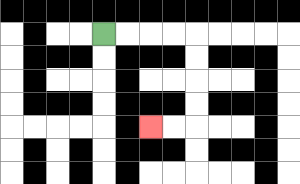{'start': '[4, 1]', 'end': '[6, 5]', 'path_directions': 'R,R,R,R,D,D,D,D,L,L', 'path_coordinates': '[[4, 1], [5, 1], [6, 1], [7, 1], [8, 1], [8, 2], [8, 3], [8, 4], [8, 5], [7, 5], [6, 5]]'}